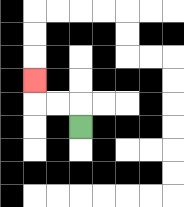{'start': '[3, 5]', 'end': '[1, 3]', 'path_directions': 'U,L,L,U', 'path_coordinates': '[[3, 5], [3, 4], [2, 4], [1, 4], [1, 3]]'}